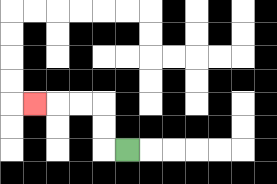{'start': '[5, 6]', 'end': '[1, 4]', 'path_directions': 'L,U,U,L,L,L', 'path_coordinates': '[[5, 6], [4, 6], [4, 5], [4, 4], [3, 4], [2, 4], [1, 4]]'}